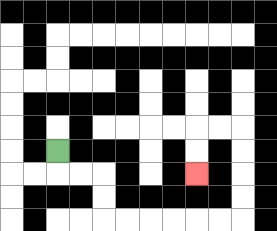{'start': '[2, 6]', 'end': '[8, 7]', 'path_directions': 'D,R,R,D,D,R,R,R,R,R,R,U,U,U,U,L,L,D,D', 'path_coordinates': '[[2, 6], [2, 7], [3, 7], [4, 7], [4, 8], [4, 9], [5, 9], [6, 9], [7, 9], [8, 9], [9, 9], [10, 9], [10, 8], [10, 7], [10, 6], [10, 5], [9, 5], [8, 5], [8, 6], [8, 7]]'}